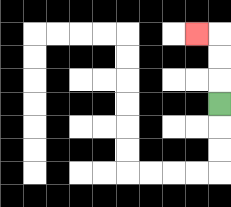{'start': '[9, 4]', 'end': '[8, 1]', 'path_directions': 'U,U,U,L', 'path_coordinates': '[[9, 4], [9, 3], [9, 2], [9, 1], [8, 1]]'}